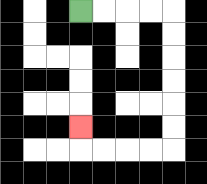{'start': '[3, 0]', 'end': '[3, 5]', 'path_directions': 'R,R,R,R,D,D,D,D,D,D,L,L,L,L,U', 'path_coordinates': '[[3, 0], [4, 0], [5, 0], [6, 0], [7, 0], [7, 1], [7, 2], [7, 3], [7, 4], [7, 5], [7, 6], [6, 6], [5, 6], [4, 6], [3, 6], [3, 5]]'}